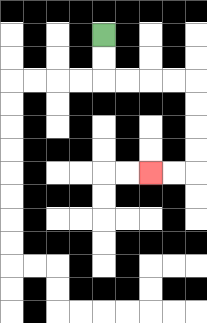{'start': '[4, 1]', 'end': '[6, 7]', 'path_directions': 'D,D,R,R,R,R,D,D,D,D,L,L', 'path_coordinates': '[[4, 1], [4, 2], [4, 3], [5, 3], [6, 3], [7, 3], [8, 3], [8, 4], [8, 5], [8, 6], [8, 7], [7, 7], [6, 7]]'}